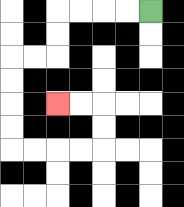{'start': '[6, 0]', 'end': '[2, 4]', 'path_directions': 'L,L,L,L,D,D,L,L,D,D,D,D,R,R,R,R,U,U,L,L', 'path_coordinates': '[[6, 0], [5, 0], [4, 0], [3, 0], [2, 0], [2, 1], [2, 2], [1, 2], [0, 2], [0, 3], [0, 4], [0, 5], [0, 6], [1, 6], [2, 6], [3, 6], [4, 6], [4, 5], [4, 4], [3, 4], [2, 4]]'}